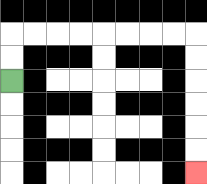{'start': '[0, 3]', 'end': '[8, 7]', 'path_directions': 'U,U,R,R,R,R,R,R,R,R,D,D,D,D,D,D', 'path_coordinates': '[[0, 3], [0, 2], [0, 1], [1, 1], [2, 1], [3, 1], [4, 1], [5, 1], [6, 1], [7, 1], [8, 1], [8, 2], [8, 3], [8, 4], [8, 5], [8, 6], [8, 7]]'}